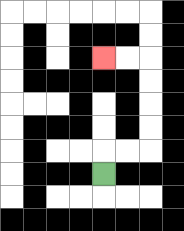{'start': '[4, 7]', 'end': '[4, 2]', 'path_directions': 'U,R,R,U,U,U,U,L,L', 'path_coordinates': '[[4, 7], [4, 6], [5, 6], [6, 6], [6, 5], [6, 4], [6, 3], [6, 2], [5, 2], [4, 2]]'}